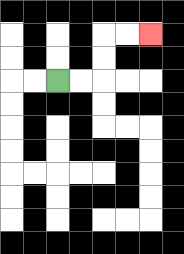{'start': '[2, 3]', 'end': '[6, 1]', 'path_directions': 'R,R,U,U,R,R', 'path_coordinates': '[[2, 3], [3, 3], [4, 3], [4, 2], [4, 1], [5, 1], [6, 1]]'}